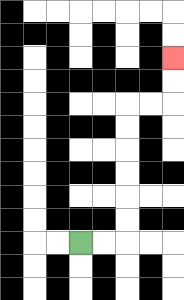{'start': '[3, 10]', 'end': '[7, 2]', 'path_directions': 'R,R,U,U,U,U,U,U,R,R,U,U', 'path_coordinates': '[[3, 10], [4, 10], [5, 10], [5, 9], [5, 8], [5, 7], [5, 6], [5, 5], [5, 4], [6, 4], [7, 4], [7, 3], [7, 2]]'}